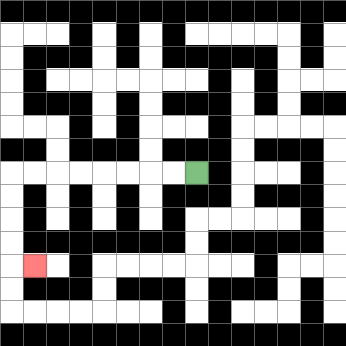{'start': '[8, 7]', 'end': '[1, 11]', 'path_directions': 'L,L,L,L,L,L,L,L,D,D,D,D,R', 'path_coordinates': '[[8, 7], [7, 7], [6, 7], [5, 7], [4, 7], [3, 7], [2, 7], [1, 7], [0, 7], [0, 8], [0, 9], [0, 10], [0, 11], [1, 11]]'}